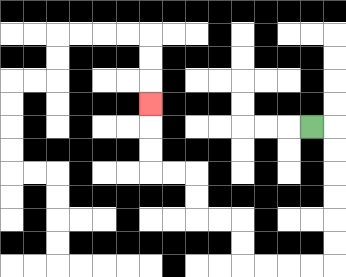{'start': '[13, 5]', 'end': '[6, 4]', 'path_directions': 'R,D,D,D,D,D,D,L,L,L,L,U,U,L,L,U,U,L,L,U,U,U', 'path_coordinates': '[[13, 5], [14, 5], [14, 6], [14, 7], [14, 8], [14, 9], [14, 10], [14, 11], [13, 11], [12, 11], [11, 11], [10, 11], [10, 10], [10, 9], [9, 9], [8, 9], [8, 8], [8, 7], [7, 7], [6, 7], [6, 6], [6, 5], [6, 4]]'}